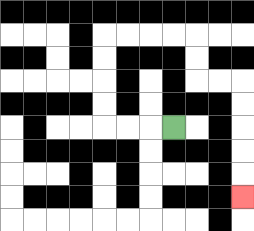{'start': '[7, 5]', 'end': '[10, 8]', 'path_directions': 'L,L,L,U,U,U,U,R,R,R,R,D,D,R,R,D,D,D,D,D', 'path_coordinates': '[[7, 5], [6, 5], [5, 5], [4, 5], [4, 4], [4, 3], [4, 2], [4, 1], [5, 1], [6, 1], [7, 1], [8, 1], [8, 2], [8, 3], [9, 3], [10, 3], [10, 4], [10, 5], [10, 6], [10, 7], [10, 8]]'}